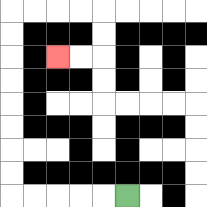{'start': '[5, 8]', 'end': '[2, 2]', 'path_directions': 'L,L,L,L,L,U,U,U,U,U,U,U,U,R,R,R,R,D,D,L,L', 'path_coordinates': '[[5, 8], [4, 8], [3, 8], [2, 8], [1, 8], [0, 8], [0, 7], [0, 6], [0, 5], [0, 4], [0, 3], [0, 2], [0, 1], [0, 0], [1, 0], [2, 0], [3, 0], [4, 0], [4, 1], [4, 2], [3, 2], [2, 2]]'}